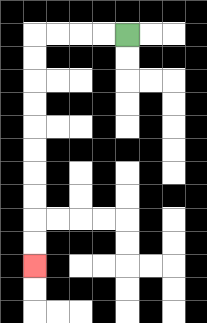{'start': '[5, 1]', 'end': '[1, 11]', 'path_directions': 'L,L,L,L,D,D,D,D,D,D,D,D,D,D', 'path_coordinates': '[[5, 1], [4, 1], [3, 1], [2, 1], [1, 1], [1, 2], [1, 3], [1, 4], [1, 5], [1, 6], [1, 7], [1, 8], [1, 9], [1, 10], [1, 11]]'}